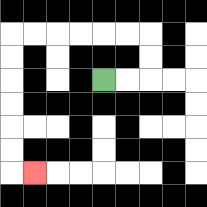{'start': '[4, 3]', 'end': '[1, 7]', 'path_directions': 'R,R,U,U,L,L,L,L,L,L,D,D,D,D,D,D,R', 'path_coordinates': '[[4, 3], [5, 3], [6, 3], [6, 2], [6, 1], [5, 1], [4, 1], [3, 1], [2, 1], [1, 1], [0, 1], [0, 2], [0, 3], [0, 4], [0, 5], [0, 6], [0, 7], [1, 7]]'}